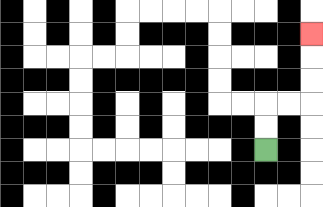{'start': '[11, 6]', 'end': '[13, 1]', 'path_directions': 'U,U,R,R,U,U,U', 'path_coordinates': '[[11, 6], [11, 5], [11, 4], [12, 4], [13, 4], [13, 3], [13, 2], [13, 1]]'}